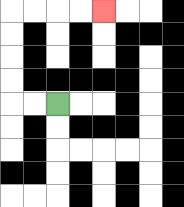{'start': '[2, 4]', 'end': '[4, 0]', 'path_directions': 'L,L,U,U,U,U,R,R,R,R', 'path_coordinates': '[[2, 4], [1, 4], [0, 4], [0, 3], [0, 2], [0, 1], [0, 0], [1, 0], [2, 0], [3, 0], [4, 0]]'}